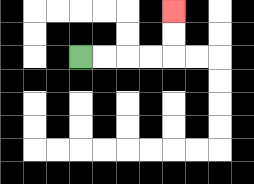{'start': '[3, 2]', 'end': '[7, 0]', 'path_directions': 'R,R,R,R,U,U', 'path_coordinates': '[[3, 2], [4, 2], [5, 2], [6, 2], [7, 2], [7, 1], [7, 0]]'}